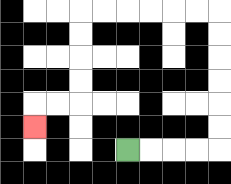{'start': '[5, 6]', 'end': '[1, 5]', 'path_directions': 'R,R,R,R,U,U,U,U,U,U,L,L,L,L,L,L,D,D,D,D,L,L,D', 'path_coordinates': '[[5, 6], [6, 6], [7, 6], [8, 6], [9, 6], [9, 5], [9, 4], [9, 3], [9, 2], [9, 1], [9, 0], [8, 0], [7, 0], [6, 0], [5, 0], [4, 0], [3, 0], [3, 1], [3, 2], [3, 3], [3, 4], [2, 4], [1, 4], [1, 5]]'}